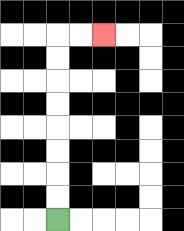{'start': '[2, 9]', 'end': '[4, 1]', 'path_directions': 'U,U,U,U,U,U,U,U,R,R', 'path_coordinates': '[[2, 9], [2, 8], [2, 7], [2, 6], [2, 5], [2, 4], [2, 3], [2, 2], [2, 1], [3, 1], [4, 1]]'}